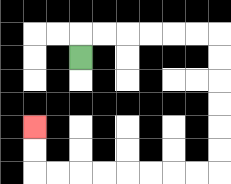{'start': '[3, 2]', 'end': '[1, 5]', 'path_directions': 'U,R,R,R,R,R,R,D,D,D,D,D,D,L,L,L,L,L,L,L,L,U,U', 'path_coordinates': '[[3, 2], [3, 1], [4, 1], [5, 1], [6, 1], [7, 1], [8, 1], [9, 1], [9, 2], [9, 3], [9, 4], [9, 5], [9, 6], [9, 7], [8, 7], [7, 7], [6, 7], [5, 7], [4, 7], [3, 7], [2, 7], [1, 7], [1, 6], [1, 5]]'}